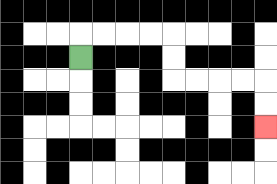{'start': '[3, 2]', 'end': '[11, 5]', 'path_directions': 'U,R,R,R,R,D,D,R,R,R,R,D,D', 'path_coordinates': '[[3, 2], [3, 1], [4, 1], [5, 1], [6, 1], [7, 1], [7, 2], [7, 3], [8, 3], [9, 3], [10, 3], [11, 3], [11, 4], [11, 5]]'}